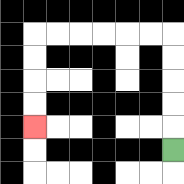{'start': '[7, 6]', 'end': '[1, 5]', 'path_directions': 'U,U,U,U,U,L,L,L,L,L,L,D,D,D,D', 'path_coordinates': '[[7, 6], [7, 5], [7, 4], [7, 3], [7, 2], [7, 1], [6, 1], [5, 1], [4, 1], [3, 1], [2, 1], [1, 1], [1, 2], [1, 3], [1, 4], [1, 5]]'}